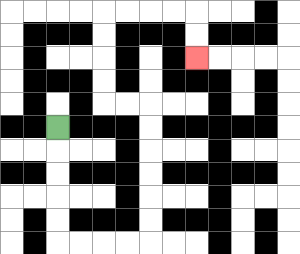{'start': '[2, 5]', 'end': '[8, 2]', 'path_directions': 'D,D,D,D,D,R,R,R,R,U,U,U,U,U,U,L,L,U,U,U,U,R,R,R,R,D,D', 'path_coordinates': '[[2, 5], [2, 6], [2, 7], [2, 8], [2, 9], [2, 10], [3, 10], [4, 10], [5, 10], [6, 10], [6, 9], [6, 8], [6, 7], [6, 6], [6, 5], [6, 4], [5, 4], [4, 4], [4, 3], [4, 2], [4, 1], [4, 0], [5, 0], [6, 0], [7, 0], [8, 0], [8, 1], [8, 2]]'}